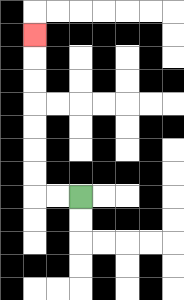{'start': '[3, 8]', 'end': '[1, 1]', 'path_directions': 'L,L,U,U,U,U,U,U,U', 'path_coordinates': '[[3, 8], [2, 8], [1, 8], [1, 7], [1, 6], [1, 5], [1, 4], [1, 3], [1, 2], [1, 1]]'}